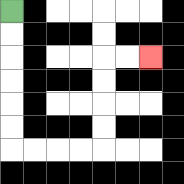{'start': '[0, 0]', 'end': '[6, 2]', 'path_directions': 'D,D,D,D,D,D,R,R,R,R,U,U,U,U,R,R', 'path_coordinates': '[[0, 0], [0, 1], [0, 2], [0, 3], [0, 4], [0, 5], [0, 6], [1, 6], [2, 6], [3, 6], [4, 6], [4, 5], [4, 4], [4, 3], [4, 2], [5, 2], [6, 2]]'}